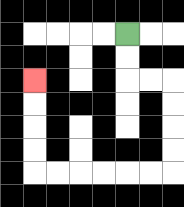{'start': '[5, 1]', 'end': '[1, 3]', 'path_directions': 'D,D,R,R,D,D,D,D,L,L,L,L,L,L,U,U,U,U', 'path_coordinates': '[[5, 1], [5, 2], [5, 3], [6, 3], [7, 3], [7, 4], [7, 5], [7, 6], [7, 7], [6, 7], [5, 7], [4, 7], [3, 7], [2, 7], [1, 7], [1, 6], [1, 5], [1, 4], [1, 3]]'}